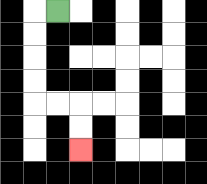{'start': '[2, 0]', 'end': '[3, 6]', 'path_directions': 'L,D,D,D,D,R,R,D,D', 'path_coordinates': '[[2, 0], [1, 0], [1, 1], [1, 2], [1, 3], [1, 4], [2, 4], [3, 4], [3, 5], [3, 6]]'}